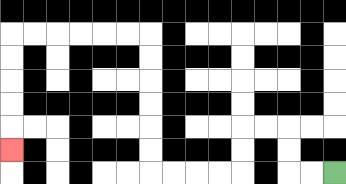{'start': '[14, 7]', 'end': '[0, 6]', 'path_directions': 'L,L,U,U,L,L,D,D,L,L,L,L,U,U,U,U,U,U,L,L,L,L,L,L,D,D,D,D,D', 'path_coordinates': '[[14, 7], [13, 7], [12, 7], [12, 6], [12, 5], [11, 5], [10, 5], [10, 6], [10, 7], [9, 7], [8, 7], [7, 7], [6, 7], [6, 6], [6, 5], [6, 4], [6, 3], [6, 2], [6, 1], [5, 1], [4, 1], [3, 1], [2, 1], [1, 1], [0, 1], [0, 2], [0, 3], [0, 4], [0, 5], [0, 6]]'}